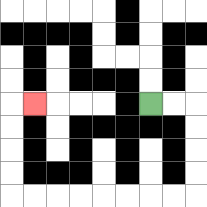{'start': '[6, 4]', 'end': '[1, 4]', 'path_directions': 'R,R,D,D,D,D,L,L,L,L,L,L,L,L,U,U,U,U,R', 'path_coordinates': '[[6, 4], [7, 4], [8, 4], [8, 5], [8, 6], [8, 7], [8, 8], [7, 8], [6, 8], [5, 8], [4, 8], [3, 8], [2, 8], [1, 8], [0, 8], [0, 7], [0, 6], [0, 5], [0, 4], [1, 4]]'}